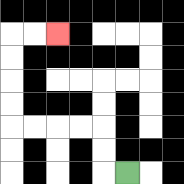{'start': '[5, 7]', 'end': '[2, 1]', 'path_directions': 'L,U,U,L,L,L,L,U,U,U,U,R,R', 'path_coordinates': '[[5, 7], [4, 7], [4, 6], [4, 5], [3, 5], [2, 5], [1, 5], [0, 5], [0, 4], [0, 3], [0, 2], [0, 1], [1, 1], [2, 1]]'}